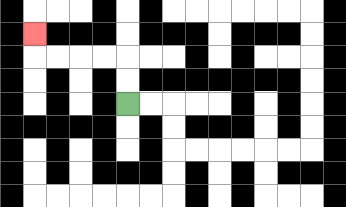{'start': '[5, 4]', 'end': '[1, 1]', 'path_directions': 'U,U,L,L,L,L,U', 'path_coordinates': '[[5, 4], [5, 3], [5, 2], [4, 2], [3, 2], [2, 2], [1, 2], [1, 1]]'}